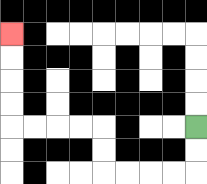{'start': '[8, 5]', 'end': '[0, 1]', 'path_directions': 'D,D,L,L,L,L,U,U,L,L,L,L,U,U,U,U', 'path_coordinates': '[[8, 5], [8, 6], [8, 7], [7, 7], [6, 7], [5, 7], [4, 7], [4, 6], [4, 5], [3, 5], [2, 5], [1, 5], [0, 5], [0, 4], [0, 3], [0, 2], [0, 1]]'}